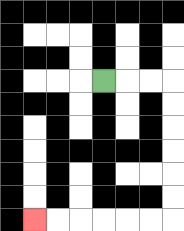{'start': '[4, 3]', 'end': '[1, 9]', 'path_directions': 'R,R,R,D,D,D,D,D,D,L,L,L,L,L,L', 'path_coordinates': '[[4, 3], [5, 3], [6, 3], [7, 3], [7, 4], [7, 5], [7, 6], [7, 7], [7, 8], [7, 9], [6, 9], [5, 9], [4, 9], [3, 9], [2, 9], [1, 9]]'}